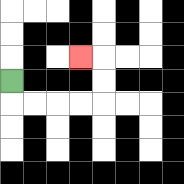{'start': '[0, 3]', 'end': '[3, 2]', 'path_directions': 'D,R,R,R,R,U,U,L', 'path_coordinates': '[[0, 3], [0, 4], [1, 4], [2, 4], [3, 4], [4, 4], [4, 3], [4, 2], [3, 2]]'}